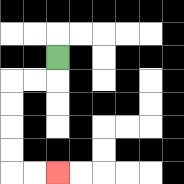{'start': '[2, 2]', 'end': '[2, 7]', 'path_directions': 'D,L,L,D,D,D,D,R,R', 'path_coordinates': '[[2, 2], [2, 3], [1, 3], [0, 3], [0, 4], [0, 5], [0, 6], [0, 7], [1, 7], [2, 7]]'}